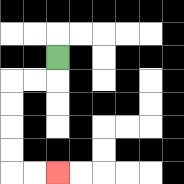{'start': '[2, 2]', 'end': '[2, 7]', 'path_directions': 'D,L,L,D,D,D,D,R,R', 'path_coordinates': '[[2, 2], [2, 3], [1, 3], [0, 3], [0, 4], [0, 5], [0, 6], [0, 7], [1, 7], [2, 7]]'}